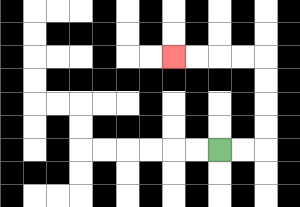{'start': '[9, 6]', 'end': '[7, 2]', 'path_directions': 'R,R,U,U,U,U,L,L,L,L', 'path_coordinates': '[[9, 6], [10, 6], [11, 6], [11, 5], [11, 4], [11, 3], [11, 2], [10, 2], [9, 2], [8, 2], [7, 2]]'}